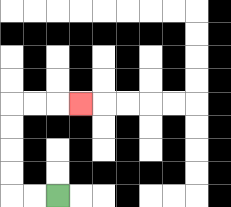{'start': '[2, 8]', 'end': '[3, 4]', 'path_directions': 'L,L,U,U,U,U,R,R,R', 'path_coordinates': '[[2, 8], [1, 8], [0, 8], [0, 7], [0, 6], [0, 5], [0, 4], [1, 4], [2, 4], [3, 4]]'}